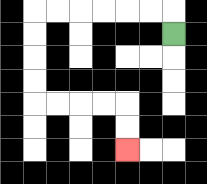{'start': '[7, 1]', 'end': '[5, 6]', 'path_directions': 'U,L,L,L,L,L,L,D,D,D,D,R,R,R,R,D,D', 'path_coordinates': '[[7, 1], [7, 0], [6, 0], [5, 0], [4, 0], [3, 0], [2, 0], [1, 0], [1, 1], [1, 2], [1, 3], [1, 4], [2, 4], [3, 4], [4, 4], [5, 4], [5, 5], [5, 6]]'}